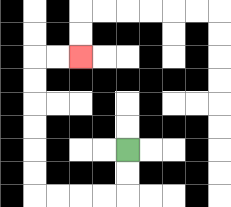{'start': '[5, 6]', 'end': '[3, 2]', 'path_directions': 'D,D,L,L,L,L,U,U,U,U,U,U,R,R', 'path_coordinates': '[[5, 6], [5, 7], [5, 8], [4, 8], [3, 8], [2, 8], [1, 8], [1, 7], [1, 6], [1, 5], [1, 4], [1, 3], [1, 2], [2, 2], [3, 2]]'}